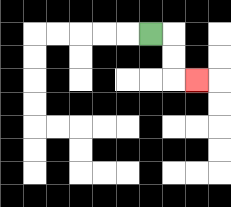{'start': '[6, 1]', 'end': '[8, 3]', 'path_directions': 'R,D,D,R', 'path_coordinates': '[[6, 1], [7, 1], [7, 2], [7, 3], [8, 3]]'}